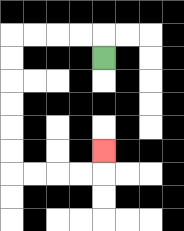{'start': '[4, 2]', 'end': '[4, 6]', 'path_directions': 'U,L,L,L,L,D,D,D,D,D,D,R,R,R,R,U', 'path_coordinates': '[[4, 2], [4, 1], [3, 1], [2, 1], [1, 1], [0, 1], [0, 2], [0, 3], [0, 4], [0, 5], [0, 6], [0, 7], [1, 7], [2, 7], [3, 7], [4, 7], [4, 6]]'}